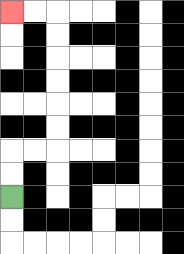{'start': '[0, 8]', 'end': '[0, 0]', 'path_directions': 'U,U,R,R,U,U,U,U,U,U,L,L', 'path_coordinates': '[[0, 8], [0, 7], [0, 6], [1, 6], [2, 6], [2, 5], [2, 4], [2, 3], [2, 2], [2, 1], [2, 0], [1, 0], [0, 0]]'}